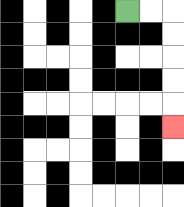{'start': '[5, 0]', 'end': '[7, 5]', 'path_directions': 'R,R,D,D,D,D,D', 'path_coordinates': '[[5, 0], [6, 0], [7, 0], [7, 1], [7, 2], [7, 3], [7, 4], [7, 5]]'}